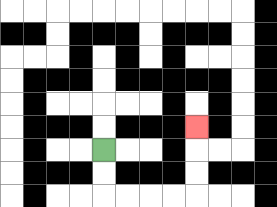{'start': '[4, 6]', 'end': '[8, 5]', 'path_directions': 'D,D,R,R,R,R,U,U,U', 'path_coordinates': '[[4, 6], [4, 7], [4, 8], [5, 8], [6, 8], [7, 8], [8, 8], [8, 7], [8, 6], [8, 5]]'}